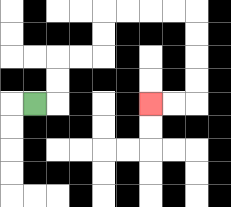{'start': '[1, 4]', 'end': '[6, 4]', 'path_directions': 'R,U,U,R,R,U,U,R,R,R,R,D,D,D,D,L,L', 'path_coordinates': '[[1, 4], [2, 4], [2, 3], [2, 2], [3, 2], [4, 2], [4, 1], [4, 0], [5, 0], [6, 0], [7, 0], [8, 0], [8, 1], [8, 2], [8, 3], [8, 4], [7, 4], [6, 4]]'}